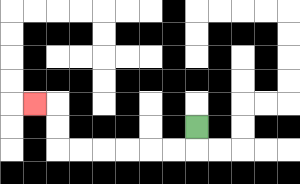{'start': '[8, 5]', 'end': '[1, 4]', 'path_directions': 'D,L,L,L,L,L,L,U,U,L', 'path_coordinates': '[[8, 5], [8, 6], [7, 6], [6, 6], [5, 6], [4, 6], [3, 6], [2, 6], [2, 5], [2, 4], [1, 4]]'}